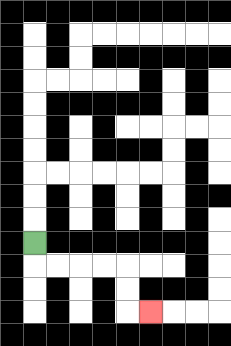{'start': '[1, 10]', 'end': '[6, 13]', 'path_directions': 'D,R,R,R,R,D,D,R', 'path_coordinates': '[[1, 10], [1, 11], [2, 11], [3, 11], [4, 11], [5, 11], [5, 12], [5, 13], [6, 13]]'}